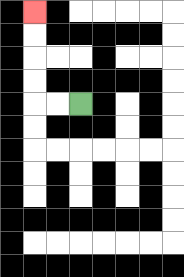{'start': '[3, 4]', 'end': '[1, 0]', 'path_directions': 'L,L,U,U,U,U', 'path_coordinates': '[[3, 4], [2, 4], [1, 4], [1, 3], [1, 2], [1, 1], [1, 0]]'}